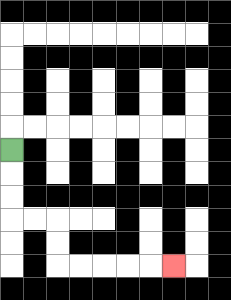{'start': '[0, 6]', 'end': '[7, 11]', 'path_directions': 'D,D,D,R,R,D,D,R,R,R,R,R', 'path_coordinates': '[[0, 6], [0, 7], [0, 8], [0, 9], [1, 9], [2, 9], [2, 10], [2, 11], [3, 11], [4, 11], [5, 11], [6, 11], [7, 11]]'}